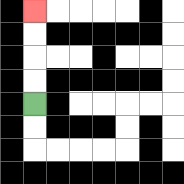{'start': '[1, 4]', 'end': '[1, 0]', 'path_directions': 'U,U,U,U', 'path_coordinates': '[[1, 4], [1, 3], [1, 2], [1, 1], [1, 0]]'}